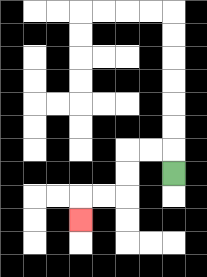{'start': '[7, 7]', 'end': '[3, 9]', 'path_directions': 'U,L,L,D,D,L,L,D', 'path_coordinates': '[[7, 7], [7, 6], [6, 6], [5, 6], [5, 7], [5, 8], [4, 8], [3, 8], [3, 9]]'}